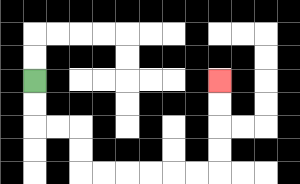{'start': '[1, 3]', 'end': '[9, 3]', 'path_directions': 'D,D,R,R,D,D,R,R,R,R,R,R,U,U,U,U', 'path_coordinates': '[[1, 3], [1, 4], [1, 5], [2, 5], [3, 5], [3, 6], [3, 7], [4, 7], [5, 7], [6, 7], [7, 7], [8, 7], [9, 7], [9, 6], [9, 5], [9, 4], [9, 3]]'}